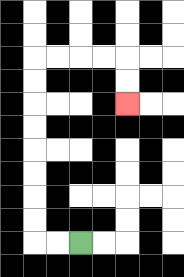{'start': '[3, 10]', 'end': '[5, 4]', 'path_directions': 'L,L,U,U,U,U,U,U,U,U,R,R,R,R,D,D', 'path_coordinates': '[[3, 10], [2, 10], [1, 10], [1, 9], [1, 8], [1, 7], [1, 6], [1, 5], [1, 4], [1, 3], [1, 2], [2, 2], [3, 2], [4, 2], [5, 2], [5, 3], [5, 4]]'}